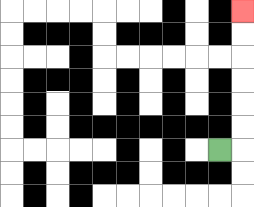{'start': '[9, 6]', 'end': '[10, 0]', 'path_directions': 'R,U,U,U,U,U,U', 'path_coordinates': '[[9, 6], [10, 6], [10, 5], [10, 4], [10, 3], [10, 2], [10, 1], [10, 0]]'}